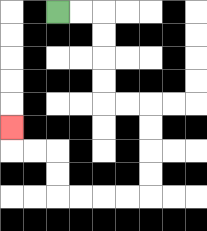{'start': '[2, 0]', 'end': '[0, 5]', 'path_directions': 'R,R,D,D,D,D,R,R,D,D,D,D,L,L,L,L,U,U,L,L,U', 'path_coordinates': '[[2, 0], [3, 0], [4, 0], [4, 1], [4, 2], [4, 3], [4, 4], [5, 4], [6, 4], [6, 5], [6, 6], [6, 7], [6, 8], [5, 8], [4, 8], [3, 8], [2, 8], [2, 7], [2, 6], [1, 6], [0, 6], [0, 5]]'}